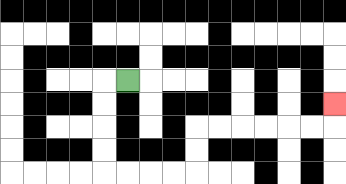{'start': '[5, 3]', 'end': '[14, 4]', 'path_directions': 'L,D,D,D,D,R,R,R,R,U,U,R,R,R,R,R,R,U', 'path_coordinates': '[[5, 3], [4, 3], [4, 4], [4, 5], [4, 6], [4, 7], [5, 7], [6, 7], [7, 7], [8, 7], [8, 6], [8, 5], [9, 5], [10, 5], [11, 5], [12, 5], [13, 5], [14, 5], [14, 4]]'}